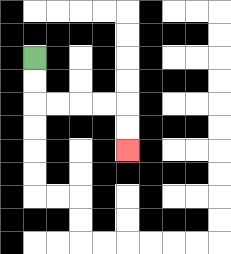{'start': '[1, 2]', 'end': '[5, 6]', 'path_directions': 'D,D,R,R,R,R,D,D', 'path_coordinates': '[[1, 2], [1, 3], [1, 4], [2, 4], [3, 4], [4, 4], [5, 4], [5, 5], [5, 6]]'}